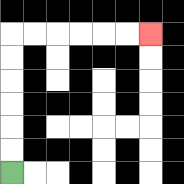{'start': '[0, 7]', 'end': '[6, 1]', 'path_directions': 'U,U,U,U,U,U,R,R,R,R,R,R', 'path_coordinates': '[[0, 7], [0, 6], [0, 5], [0, 4], [0, 3], [0, 2], [0, 1], [1, 1], [2, 1], [3, 1], [4, 1], [5, 1], [6, 1]]'}